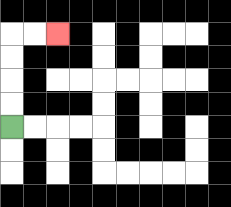{'start': '[0, 5]', 'end': '[2, 1]', 'path_directions': 'U,U,U,U,R,R', 'path_coordinates': '[[0, 5], [0, 4], [0, 3], [0, 2], [0, 1], [1, 1], [2, 1]]'}